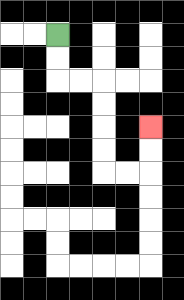{'start': '[2, 1]', 'end': '[6, 5]', 'path_directions': 'D,D,R,R,D,D,D,D,R,R,U,U', 'path_coordinates': '[[2, 1], [2, 2], [2, 3], [3, 3], [4, 3], [4, 4], [4, 5], [4, 6], [4, 7], [5, 7], [6, 7], [6, 6], [6, 5]]'}